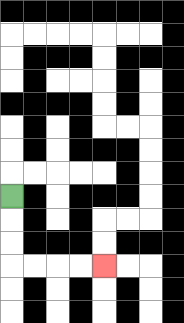{'start': '[0, 8]', 'end': '[4, 11]', 'path_directions': 'D,D,D,R,R,R,R', 'path_coordinates': '[[0, 8], [0, 9], [0, 10], [0, 11], [1, 11], [2, 11], [3, 11], [4, 11]]'}